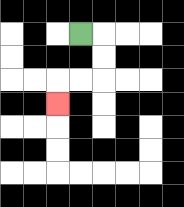{'start': '[3, 1]', 'end': '[2, 4]', 'path_directions': 'R,D,D,L,L,D', 'path_coordinates': '[[3, 1], [4, 1], [4, 2], [4, 3], [3, 3], [2, 3], [2, 4]]'}